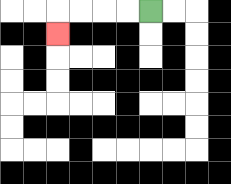{'start': '[6, 0]', 'end': '[2, 1]', 'path_directions': 'L,L,L,L,D', 'path_coordinates': '[[6, 0], [5, 0], [4, 0], [3, 0], [2, 0], [2, 1]]'}